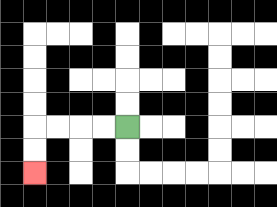{'start': '[5, 5]', 'end': '[1, 7]', 'path_directions': 'L,L,L,L,D,D', 'path_coordinates': '[[5, 5], [4, 5], [3, 5], [2, 5], [1, 5], [1, 6], [1, 7]]'}